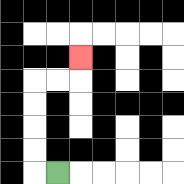{'start': '[2, 7]', 'end': '[3, 2]', 'path_directions': 'L,U,U,U,U,R,R,U', 'path_coordinates': '[[2, 7], [1, 7], [1, 6], [1, 5], [1, 4], [1, 3], [2, 3], [3, 3], [3, 2]]'}